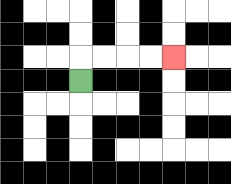{'start': '[3, 3]', 'end': '[7, 2]', 'path_directions': 'U,R,R,R,R', 'path_coordinates': '[[3, 3], [3, 2], [4, 2], [5, 2], [6, 2], [7, 2]]'}